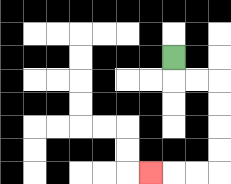{'start': '[7, 2]', 'end': '[6, 7]', 'path_directions': 'D,R,R,D,D,D,D,L,L,L', 'path_coordinates': '[[7, 2], [7, 3], [8, 3], [9, 3], [9, 4], [9, 5], [9, 6], [9, 7], [8, 7], [7, 7], [6, 7]]'}